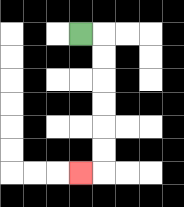{'start': '[3, 1]', 'end': '[3, 7]', 'path_directions': 'R,D,D,D,D,D,D,L', 'path_coordinates': '[[3, 1], [4, 1], [4, 2], [4, 3], [4, 4], [4, 5], [4, 6], [4, 7], [3, 7]]'}